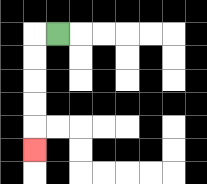{'start': '[2, 1]', 'end': '[1, 6]', 'path_directions': 'L,D,D,D,D,D', 'path_coordinates': '[[2, 1], [1, 1], [1, 2], [1, 3], [1, 4], [1, 5], [1, 6]]'}